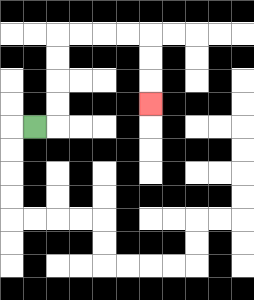{'start': '[1, 5]', 'end': '[6, 4]', 'path_directions': 'R,U,U,U,U,R,R,R,R,D,D,D', 'path_coordinates': '[[1, 5], [2, 5], [2, 4], [2, 3], [2, 2], [2, 1], [3, 1], [4, 1], [5, 1], [6, 1], [6, 2], [6, 3], [6, 4]]'}